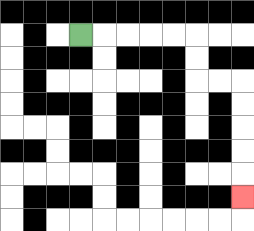{'start': '[3, 1]', 'end': '[10, 8]', 'path_directions': 'R,R,R,R,R,D,D,R,R,D,D,D,D,D', 'path_coordinates': '[[3, 1], [4, 1], [5, 1], [6, 1], [7, 1], [8, 1], [8, 2], [8, 3], [9, 3], [10, 3], [10, 4], [10, 5], [10, 6], [10, 7], [10, 8]]'}